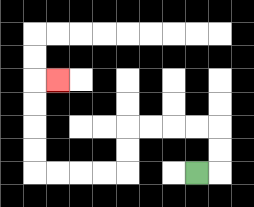{'start': '[8, 7]', 'end': '[2, 3]', 'path_directions': 'R,U,U,L,L,L,L,D,D,L,L,L,L,U,U,U,U,R', 'path_coordinates': '[[8, 7], [9, 7], [9, 6], [9, 5], [8, 5], [7, 5], [6, 5], [5, 5], [5, 6], [5, 7], [4, 7], [3, 7], [2, 7], [1, 7], [1, 6], [1, 5], [1, 4], [1, 3], [2, 3]]'}